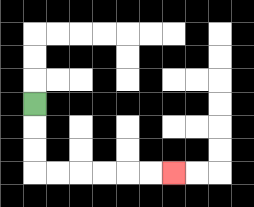{'start': '[1, 4]', 'end': '[7, 7]', 'path_directions': 'D,D,D,R,R,R,R,R,R', 'path_coordinates': '[[1, 4], [1, 5], [1, 6], [1, 7], [2, 7], [3, 7], [4, 7], [5, 7], [6, 7], [7, 7]]'}